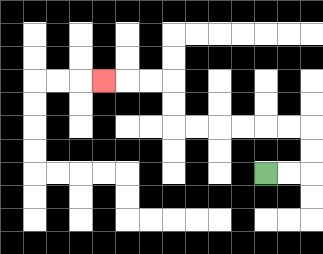{'start': '[11, 7]', 'end': '[4, 3]', 'path_directions': 'R,R,U,U,L,L,L,L,L,L,U,U,L,L,L', 'path_coordinates': '[[11, 7], [12, 7], [13, 7], [13, 6], [13, 5], [12, 5], [11, 5], [10, 5], [9, 5], [8, 5], [7, 5], [7, 4], [7, 3], [6, 3], [5, 3], [4, 3]]'}